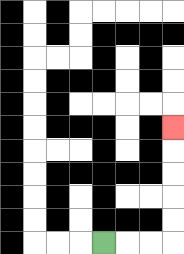{'start': '[4, 10]', 'end': '[7, 5]', 'path_directions': 'R,R,R,U,U,U,U,U', 'path_coordinates': '[[4, 10], [5, 10], [6, 10], [7, 10], [7, 9], [7, 8], [7, 7], [7, 6], [7, 5]]'}